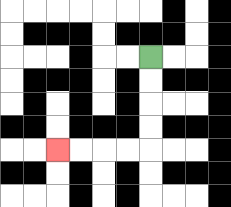{'start': '[6, 2]', 'end': '[2, 6]', 'path_directions': 'D,D,D,D,L,L,L,L', 'path_coordinates': '[[6, 2], [6, 3], [6, 4], [6, 5], [6, 6], [5, 6], [4, 6], [3, 6], [2, 6]]'}